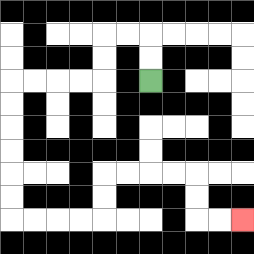{'start': '[6, 3]', 'end': '[10, 9]', 'path_directions': 'U,U,L,L,D,D,L,L,L,L,D,D,D,D,D,D,R,R,R,R,U,U,R,R,R,R,D,D,R,R', 'path_coordinates': '[[6, 3], [6, 2], [6, 1], [5, 1], [4, 1], [4, 2], [4, 3], [3, 3], [2, 3], [1, 3], [0, 3], [0, 4], [0, 5], [0, 6], [0, 7], [0, 8], [0, 9], [1, 9], [2, 9], [3, 9], [4, 9], [4, 8], [4, 7], [5, 7], [6, 7], [7, 7], [8, 7], [8, 8], [8, 9], [9, 9], [10, 9]]'}